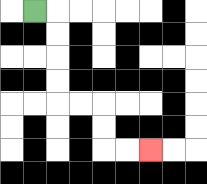{'start': '[1, 0]', 'end': '[6, 6]', 'path_directions': 'R,D,D,D,D,R,R,D,D,R,R', 'path_coordinates': '[[1, 0], [2, 0], [2, 1], [2, 2], [2, 3], [2, 4], [3, 4], [4, 4], [4, 5], [4, 6], [5, 6], [6, 6]]'}